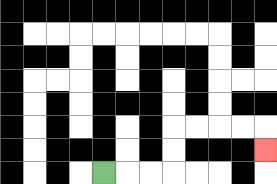{'start': '[4, 7]', 'end': '[11, 6]', 'path_directions': 'R,R,R,U,U,R,R,R,R,D', 'path_coordinates': '[[4, 7], [5, 7], [6, 7], [7, 7], [7, 6], [7, 5], [8, 5], [9, 5], [10, 5], [11, 5], [11, 6]]'}